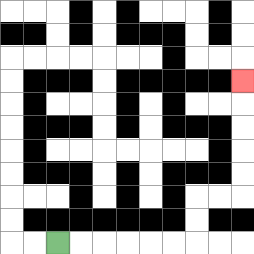{'start': '[2, 10]', 'end': '[10, 3]', 'path_directions': 'R,R,R,R,R,R,U,U,R,R,U,U,U,U,U', 'path_coordinates': '[[2, 10], [3, 10], [4, 10], [5, 10], [6, 10], [7, 10], [8, 10], [8, 9], [8, 8], [9, 8], [10, 8], [10, 7], [10, 6], [10, 5], [10, 4], [10, 3]]'}